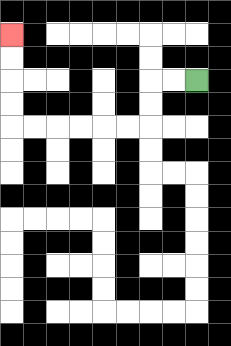{'start': '[8, 3]', 'end': '[0, 1]', 'path_directions': 'L,L,D,D,L,L,L,L,L,L,U,U,U,U', 'path_coordinates': '[[8, 3], [7, 3], [6, 3], [6, 4], [6, 5], [5, 5], [4, 5], [3, 5], [2, 5], [1, 5], [0, 5], [0, 4], [0, 3], [0, 2], [0, 1]]'}